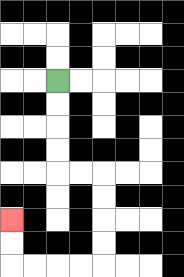{'start': '[2, 3]', 'end': '[0, 9]', 'path_directions': 'D,D,D,D,R,R,D,D,D,D,L,L,L,L,U,U', 'path_coordinates': '[[2, 3], [2, 4], [2, 5], [2, 6], [2, 7], [3, 7], [4, 7], [4, 8], [4, 9], [4, 10], [4, 11], [3, 11], [2, 11], [1, 11], [0, 11], [0, 10], [0, 9]]'}